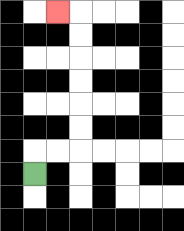{'start': '[1, 7]', 'end': '[2, 0]', 'path_directions': 'U,R,R,U,U,U,U,U,U,L', 'path_coordinates': '[[1, 7], [1, 6], [2, 6], [3, 6], [3, 5], [3, 4], [3, 3], [3, 2], [3, 1], [3, 0], [2, 0]]'}